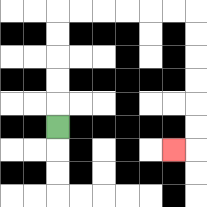{'start': '[2, 5]', 'end': '[7, 6]', 'path_directions': 'U,U,U,U,U,R,R,R,R,R,R,D,D,D,D,D,D,L', 'path_coordinates': '[[2, 5], [2, 4], [2, 3], [2, 2], [2, 1], [2, 0], [3, 0], [4, 0], [5, 0], [6, 0], [7, 0], [8, 0], [8, 1], [8, 2], [8, 3], [8, 4], [8, 5], [8, 6], [7, 6]]'}